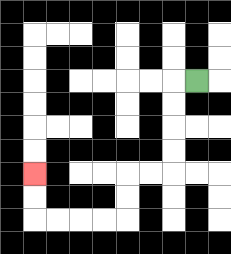{'start': '[8, 3]', 'end': '[1, 7]', 'path_directions': 'L,D,D,D,D,L,L,D,D,L,L,L,L,U,U', 'path_coordinates': '[[8, 3], [7, 3], [7, 4], [7, 5], [7, 6], [7, 7], [6, 7], [5, 7], [5, 8], [5, 9], [4, 9], [3, 9], [2, 9], [1, 9], [1, 8], [1, 7]]'}